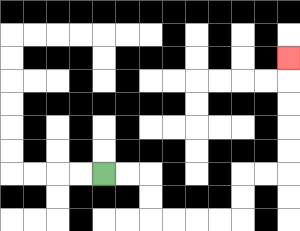{'start': '[4, 7]', 'end': '[12, 2]', 'path_directions': 'R,R,D,D,R,R,R,R,U,U,R,R,U,U,U,U,U', 'path_coordinates': '[[4, 7], [5, 7], [6, 7], [6, 8], [6, 9], [7, 9], [8, 9], [9, 9], [10, 9], [10, 8], [10, 7], [11, 7], [12, 7], [12, 6], [12, 5], [12, 4], [12, 3], [12, 2]]'}